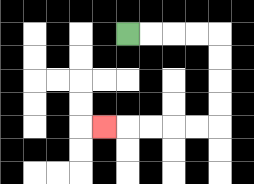{'start': '[5, 1]', 'end': '[4, 5]', 'path_directions': 'R,R,R,R,D,D,D,D,L,L,L,L,L', 'path_coordinates': '[[5, 1], [6, 1], [7, 1], [8, 1], [9, 1], [9, 2], [9, 3], [9, 4], [9, 5], [8, 5], [7, 5], [6, 5], [5, 5], [4, 5]]'}